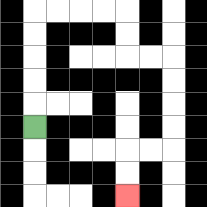{'start': '[1, 5]', 'end': '[5, 8]', 'path_directions': 'U,U,U,U,U,R,R,R,R,D,D,R,R,D,D,D,D,L,L,D,D', 'path_coordinates': '[[1, 5], [1, 4], [1, 3], [1, 2], [1, 1], [1, 0], [2, 0], [3, 0], [4, 0], [5, 0], [5, 1], [5, 2], [6, 2], [7, 2], [7, 3], [7, 4], [7, 5], [7, 6], [6, 6], [5, 6], [5, 7], [5, 8]]'}